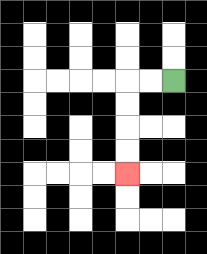{'start': '[7, 3]', 'end': '[5, 7]', 'path_directions': 'L,L,D,D,D,D', 'path_coordinates': '[[7, 3], [6, 3], [5, 3], [5, 4], [5, 5], [5, 6], [5, 7]]'}